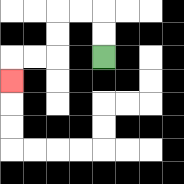{'start': '[4, 2]', 'end': '[0, 3]', 'path_directions': 'U,U,L,L,D,D,L,L,D', 'path_coordinates': '[[4, 2], [4, 1], [4, 0], [3, 0], [2, 0], [2, 1], [2, 2], [1, 2], [0, 2], [0, 3]]'}